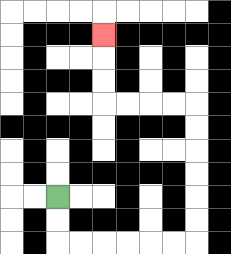{'start': '[2, 8]', 'end': '[4, 1]', 'path_directions': 'D,D,R,R,R,R,R,R,U,U,U,U,U,U,L,L,L,L,U,U,U', 'path_coordinates': '[[2, 8], [2, 9], [2, 10], [3, 10], [4, 10], [5, 10], [6, 10], [7, 10], [8, 10], [8, 9], [8, 8], [8, 7], [8, 6], [8, 5], [8, 4], [7, 4], [6, 4], [5, 4], [4, 4], [4, 3], [4, 2], [4, 1]]'}